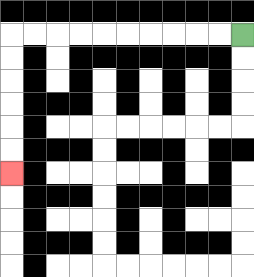{'start': '[10, 1]', 'end': '[0, 7]', 'path_directions': 'L,L,L,L,L,L,L,L,L,L,D,D,D,D,D,D', 'path_coordinates': '[[10, 1], [9, 1], [8, 1], [7, 1], [6, 1], [5, 1], [4, 1], [3, 1], [2, 1], [1, 1], [0, 1], [0, 2], [0, 3], [0, 4], [0, 5], [0, 6], [0, 7]]'}